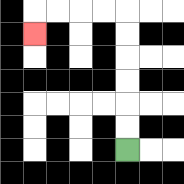{'start': '[5, 6]', 'end': '[1, 1]', 'path_directions': 'U,U,U,U,U,U,L,L,L,L,D', 'path_coordinates': '[[5, 6], [5, 5], [5, 4], [5, 3], [5, 2], [5, 1], [5, 0], [4, 0], [3, 0], [2, 0], [1, 0], [1, 1]]'}